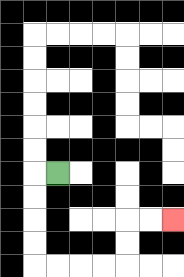{'start': '[2, 7]', 'end': '[7, 9]', 'path_directions': 'L,D,D,D,D,R,R,R,R,U,U,R,R', 'path_coordinates': '[[2, 7], [1, 7], [1, 8], [1, 9], [1, 10], [1, 11], [2, 11], [3, 11], [4, 11], [5, 11], [5, 10], [5, 9], [6, 9], [7, 9]]'}